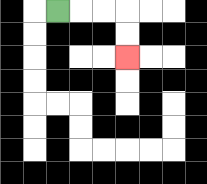{'start': '[2, 0]', 'end': '[5, 2]', 'path_directions': 'R,R,R,D,D', 'path_coordinates': '[[2, 0], [3, 0], [4, 0], [5, 0], [5, 1], [5, 2]]'}